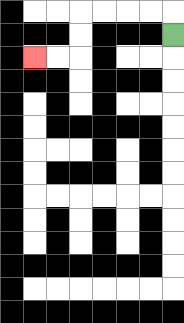{'start': '[7, 1]', 'end': '[1, 2]', 'path_directions': 'U,L,L,L,L,D,D,L,L', 'path_coordinates': '[[7, 1], [7, 0], [6, 0], [5, 0], [4, 0], [3, 0], [3, 1], [3, 2], [2, 2], [1, 2]]'}